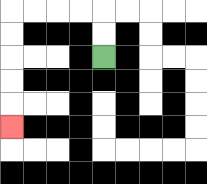{'start': '[4, 2]', 'end': '[0, 5]', 'path_directions': 'U,U,L,L,L,L,D,D,D,D,D', 'path_coordinates': '[[4, 2], [4, 1], [4, 0], [3, 0], [2, 0], [1, 0], [0, 0], [0, 1], [0, 2], [0, 3], [0, 4], [0, 5]]'}